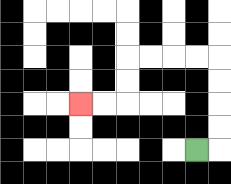{'start': '[8, 6]', 'end': '[3, 4]', 'path_directions': 'R,U,U,U,U,L,L,L,L,D,D,L,L', 'path_coordinates': '[[8, 6], [9, 6], [9, 5], [9, 4], [9, 3], [9, 2], [8, 2], [7, 2], [6, 2], [5, 2], [5, 3], [5, 4], [4, 4], [3, 4]]'}